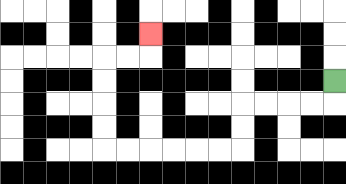{'start': '[14, 3]', 'end': '[6, 1]', 'path_directions': 'D,L,L,L,L,D,D,L,L,L,L,L,L,U,U,U,U,R,R,U', 'path_coordinates': '[[14, 3], [14, 4], [13, 4], [12, 4], [11, 4], [10, 4], [10, 5], [10, 6], [9, 6], [8, 6], [7, 6], [6, 6], [5, 6], [4, 6], [4, 5], [4, 4], [4, 3], [4, 2], [5, 2], [6, 2], [6, 1]]'}